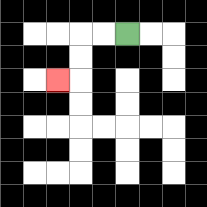{'start': '[5, 1]', 'end': '[2, 3]', 'path_directions': 'L,L,D,D,L', 'path_coordinates': '[[5, 1], [4, 1], [3, 1], [3, 2], [3, 3], [2, 3]]'}